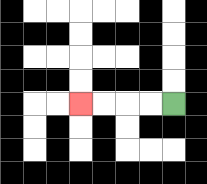{'start': '[7, 4]', 'end': '[3, 4]', 'path_directions': 'L,L,L,L', 'path_coordinates': '[[7, 4], [6, 4], [5, 4], [4, 4], [3, 4]]'}